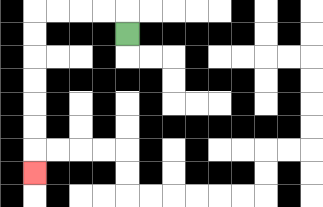{'start': '[5, 1]', 'end': '[1, 7]', 'path_directions': 'U,L,L,L,L,D,D,D,D,D,D,D', 'path_coordinates': '[[5, 1], [5, 0], [4, 0], [3, 0], [2, 0], [1, 0], [1, 1], [1, 2], [1, 3], [1, 4], [1, 5], [1, 6], [1, 7]]'}